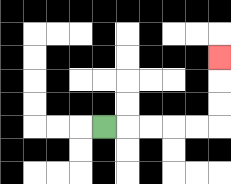{'start': '[4, 5]', 'end': '[9, 2]', 'path_directions': 'R,R,R,R,R,U,U,U', 'path_coordinates': '[[4, 5], [5, 5], [6, 5], [7, 5], [8, 5], [9, 5], [9, 4], [9, 3], [9, 2]]'}